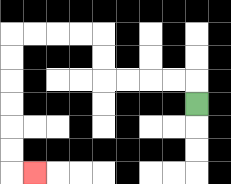{'start': '[8, 4]', 'end': '[1, 7]', 'path_directions': 'U,L,L,L,L,U,U,L,L,L,L,D,D,D,D,D,D,R', 'path_coordinates': '[[8, 4], [8, 3], [7, 3], [6, 3], [5, 3], [4, 3], [4, 2], [4, 1], [3, 1], [2, 1], [1, 1], [0, 1], [0, 2], [0, 3], [0, 4], [0, 5], [0, 6], [0, 7], [1, 7]]'}